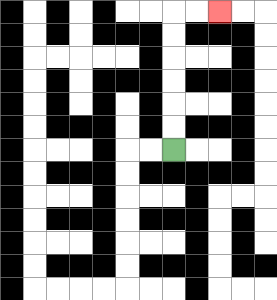{'start': '[7, 6]', 'end': '[9, 0]', 'path_directions': 'U,U,U,U,U,U,R,R', 'path_coordinates': '[[7, 6], [7, 5], [7, 4], [7, 3], [7, 2], [7, 1], [7, 0], [8, 0], [9, 0]]'}